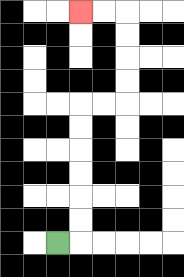{'start': '[2, 10]', 'end': '[3, 0]', 'path_directions': 'R,U,U,U,U,U,U,R,R,U,U,U,U,L,L', 'path_coordinates': '[[2, 10], [3, 10], [3, 9], [3, 8], [3, 7], [3, 6], [3, 5], [3, 4], [4, 4], [5, 4], [5, 3], [5, 2], [5, 1], [5, 0], [4, 0], [3, 0]]'}